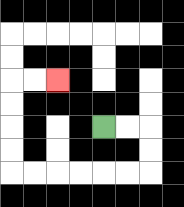{'start': '[4, 5]', 'end': '[2, 3]', 'path_directions': 'R,R,D,D,L,L,L,L,L,L,U,U,U,U,R,R', 'path_coordinates': '[[4, 5], [5, 5], [6, 5], [6, 6], [6, 7], [5, 7], [4, 7], [3, 7], [2, 7], [1, 7], [0, 7], [0, 6], [0, 5], [0, 4], [0, 3], [1, 3], [2, 3]]'}